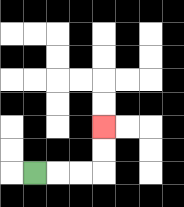{'start': '[1, 7]', 'end': '[4, 5]', 'path_directions': 'R,R,R,U,U', 'path_coordinates': '[[1, 7], [2, 7], [3, 7], [4, 7], [4, 6], [4, 5]]'}